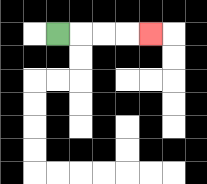{'start': '[2, 1]', 'end': '[6, 1]', 'path_directions': 'R,R,R,R', 'path_coordinates': '[[2, 1], [3, 1], [4, 1], [5, 1], [6, 1]]'}